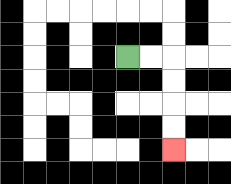{'start': '[5, 2]', 'end': '[7, 6]', 'path_directions': 'R,R,D,D,D,D', 'path_coordinates': '[[5, 2], [6, 2], [7, 2], [7, 3], [7, 4], [7, 5], [7, 6]]'}